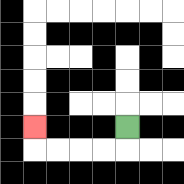{'start': '[5, 5]', 'end': '[1, 5]', 'path_directions': 'D,L,L,L,L,U', 'path_coordinates': '[[5, 5], [5, 6], [4, 6], [3, 6], [2, 6], [1, 6], [1, 5]]'}